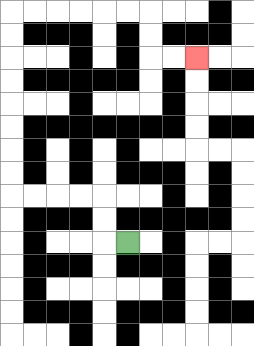{'start': '[5, 10]', 'end': '[8, 2]', 'path_directions': 'L,U,U,L,L,L,L,U,U,U,U,U,U,U,U,R,R,R,R,R,R,D,D,R,R', 'path_coordinates': '[[5, 10], [4, 10], [4, 9], [4, 8], [3, 8], [2, 8], [1, 8], [0, 8], [0, 7], [0, 6], [0, 5], [0, 4], [0, 3], [0, 2], [0, 1], [0, 0], [1, 0], [2, 0], [3, 0], [4, 0], [5, 0], [6, 0], [6, 1], [6, 2], [7, 2], [8, 2]]'}